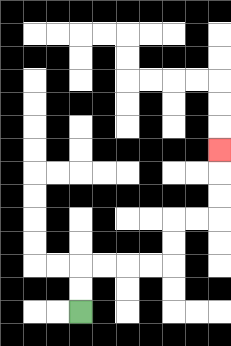{'start': '[3, 13]', 'end': '[9, 6]', 'path_directions': 'U,U,R,R,R,R,U,U,R,R,U,U,U', 'path_coordinates': '[[3, 13], [3, 12], [3, 11], [4, 11], [5, 11], [6, 11], [7, 11], [7, 10], [7, 9], [8, 9], [9, 9], [9, 8], [9, 7], [9, 6]]'}